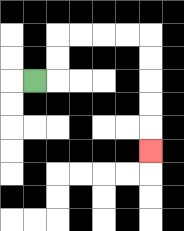{'start': '[1, 3]', 'end': '[6, 6]', 'path_directions': 'R,U,U,R,R,R,R,D,D,D,D,D', 'path_coordinates': '[[1, 3], [2, 3], [2, 2], [2, 1], [3, 1], [4, 1], [5, 1], [6, 1], [6, 2], [6, 3], [6, 4], [6, 5], [6, 6]]'}